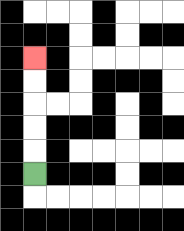{'start': '[1, 7]', 'end': '[1, 2]', 'path_directions': 'U,U,U,U,U', 'path_coordinates': '[[1, 7], [1, 6], [1, 5], [1, 4], [1, 3], [1, 2]]'}